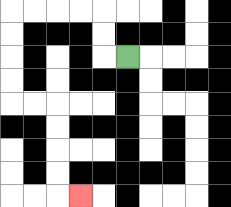{'start': '[5, 2]', 'end': '[3, 8]', 'path_directions': 'L,U,U,L,L,L,L,D,D,D,D,R,R,D,D,D,D,R', 'path_coordinates': '[[5, 2], [4, 2], [4, 1], [4, 0], [3, 0], [2, 0], [1, 0], [0, 0], [0, 1], [0, 2], [0, 3], [0, 4], [1, 4], [2, 4], [2, 5], [2, 6], [2, 7], [2, 8], [3, 8]]'}